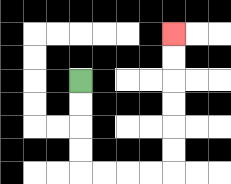{'start': '[3, 3]', 'end': '[7, 1]', 'path_directions': 'D,D,D,D,R,R,R,R,U,U,U,U,U,U', 'path_coordinates': '[[3, 3], [3, 4], [3, 5], [3, 6], [3, 7], [4, 7], [5, 7], [6, 7], [7, 7], [7, 6], [7, 5], [7, 4], [7, 3], [7, 2], [7, 1]]'}